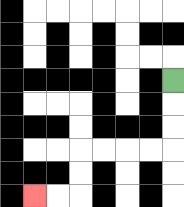{'start': '[7, 3]', 'end': '[1, 8]', 'path_directions': 'D,D,D,L,L,L,L,D,D,L,L', 'path_coordinates': '[[7, 3], [7, 4], [7, 5], [7, 6], [6, 6], [5, 6], [4, 6], [3, 6], [3, 7], [3, 8], [2, 8], [1, 8]]'}